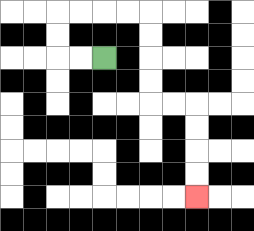{'start': '[4, 2]', 'end': '[8, 8]', 'path_directions': 'L,L,U,U,R,R,R,R,D,D,D,D,R,R,D,D,D,D', 'path_coordinates': '[[4, 2], [3, 2], [2, 2], [2, 1], [2, 0], [3, 0], [4, 0], [5, 0], [6, 0], [6, 1], [6, 2], [6, 3], [6, 4], [7, 4], [8, 4], [8, 5], [8, 6], [8, 7], [8, 8]]'}